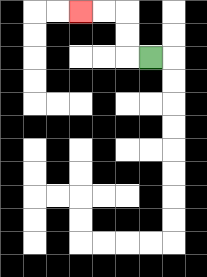{'start': '[6, 2]', 'end': '[3, 0]', 'path_directions': 'L,U,U,L,L', 'path_coordinates': '[[6, 2], [5, 2], [5, 1], [5, 0], [4, 0], [3, 0]]'}